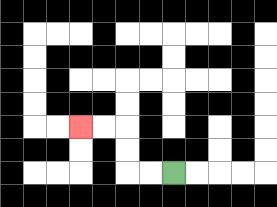{'start': '[7, 7]', 'end': '[3, 5]', 'path_directions': 'L,L,U,U,L,L', 'path_coordinates': '[[7, 7], [6, 7], [5, 7], [5, 6], [5, 5], [4, 5], [3, 5]]'}